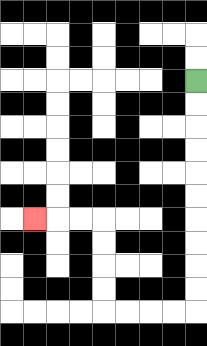{'start': '[8, 3]', 'end': '[1, 9]', 'path_directions': 'D,D,D,D,D,D,D,D,D,D,L,L,L,L,U,U,U,U,L,L,L', 'path_coordinates': '[[8, 3], [8, 4], [8, 5], [8, 6], [8, 7], [8, 8], [8, 9], [8, 10], [8, 11], [8, 12], [8, 13], [7, 13], [6, 13], [5, 13], [4, 13], [4, 12], [4, 11], [4, 10], [4, 9], [3, 9], [2, 9], [1, 9]]'}